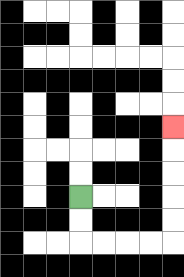{'start': '[3, 8]', 'end': '[7, 5]', 'path_directions': 'D,D,R,R,R,R,U,U,U,U,U', 'path_coordinates': '[[3, 8], [3, 9], [3, 10], [4, 10], [5, 10], [6, 10], [7, 10], [7, 9], [7, 8], [7, 7], [7, 6], [7, 5]]'}